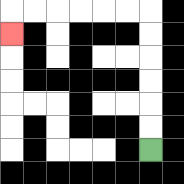{'start': '[6, 6]', 'end': '[0, 1]', 'path_directions': 'U,U,U,U,U,U,L,L,L,L,L,L,D', 'path_coordinates': '[[6, 6], [6, 5], [6, 4], [6, 3], [6, 2], [6, 1], [6, 0], [5, 0], [4, 0], [3, 0], [2, 0], [1, 0], [0, 0], [0, 1]]'}